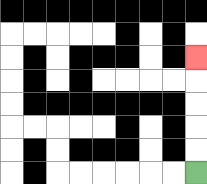{'start': '[8, 7]', 'end': '[8, 2]', 'path_directions': 'U,U,U,U,U', 'path_coordinates': '[[8, 7], [8, 6], [8, 5], [8, 4], [8, 3], [8, 2]]'}